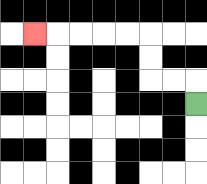{'start': '[8, 4]', 'end': '[1, 1]', 'path_directions': 'U,L,L,U,U,L,L,L,L,L', 'path_coordinates': '[[8, 4], [8, 3], [7, 3], [6, 3], [6, 2], [6, 1], [5, 1], [4, 1], [3, 1], [2, 1], [1, 1]]'}